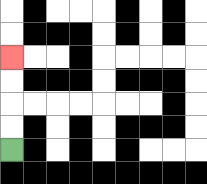{'start': '[0, 6]', 'end': '[0, 2]', 'path_directions': 'U,U,U,U', 'path_coordinates': '[[0, 6], [0, 5], [0, 4], [0, 3], [0, 2]]'}